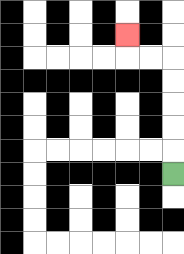{'start': '[7, 7]', 'end': '[5, 1]', 'path_directions': 'U,U,U,U,U,L,L,U', 'path_coordinates': '[[7, 7], [7, 6], [7, 5], [7, 4], [7, 3], [7, 2], [6, 2], [5, 2], [5, 1]]'}